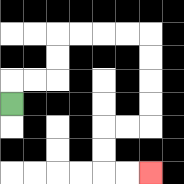{'start': '[0, 4]', 'end': '[6, 7]', 'path_directions': 'U,R,R,U,U,R,R,R,R,D,D,D,D,L,L,D,D,R,R', 'path_coordinates': '[[0, 4], [0, 3], [1, 3], [2, 3], [2, 2], [2, 1], [3, 1], [4, 1], [5, 1], [6, 1], [6, 2], [6, 3], [6, 4], [6, 5], [5, 5], [4, 5], [4, 6], [4, 7], [5, 7], [6, 7]]'}